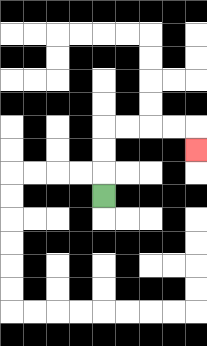{'start': '[4, 8]', 'end': '[8, 6]', 'path_directions': 'U,U,U,R,R,R,R,D', 'path_coordinates': '[[4, 8], [4, 7], [4, 6], [4, 5], [5, 5], [6, 5], [7, 5], [8, 5], [8, 6]]'}